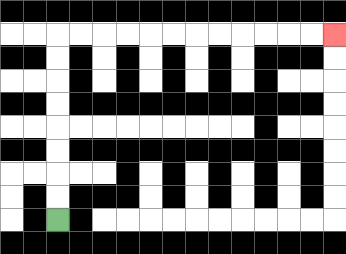{'start': '[2, 9]', 'end': '[14, 1]', 'path_directions': 'U,U,U,U,U,U,U,U,R,R,R,R,R,R,R,R,R,R,R,R', 'path_coordinates': '[[2, 9], [2, 8], [2, 7], [2, 6], [2, 5], [2, 4], [2, 3], [2, 2], [2, 1], [3, 1], [4, 1], [5, 1], [6, 1], [7, 1], [8, 1], [9, 1], [10, 1], [11, 1], [12, 1], [13, 1], [14, 1]]'}